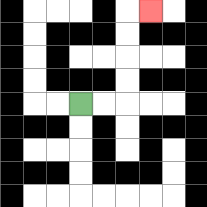{'start': '[3, 4]', 'end': '[6, 0]', 'path_directions': 'R,R,U,U,U,U,R', 'path_coordinates': '[[3, 4], [4, 4], [5, 4], [5, 3], [5, 2], [5, 1], [5, 0], [6, 0]]'}